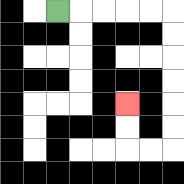{'start': '[2, 0]', 'end': '[5, 4]', 'path_directions': 'R,R,R,R,R,D,D,D,D,D,D,L,L,U,U', 'path_coordinates': '[[2, 0], [3, 0], [4, 0], [5, 0], [6, 0], [7, 0], [7, 1], [7, 2], [7, 3], [7, 4], [7, 5], [7, 6], [6, 6], [5, 6], [5, 5], [5, 4]]'}